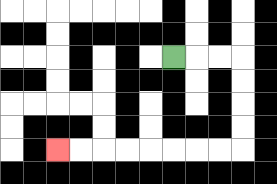{'start': '[7, 2]', 'end': '[2, 6]', 'path_directions': 'R,R,R,D,D,D,D,L,L,L,L,L,L,L,L', 'path_coordinates': '[[7, 2], [8, 2], [9, 2], [10, 2], [10, 3], [10, 4], [10, 5], [10, 6], [9, 6], [8, 6], [7, 6], [6, 6], [5, 6], [4, 6], [3, 6], [2, 6]]'}